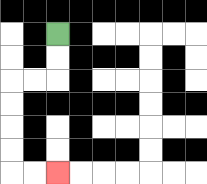{'start': '[2, 1]', 'end': '[2, 7]', 'path_directions': 'D,D,L,L,D,D,D,D,R,R', 'path_coordinates': '[[2, 1], [2, 2], [2, 3], [1, 3], [0, 3], [0, 4], [0, 5], [0, 6], [0, 7], [1, 7], [2, 7]]'}